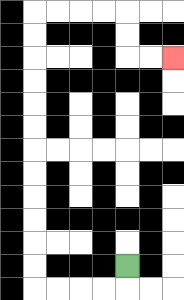{'start': '[5, 11]', 'end': '[7, 2]', 'path_directions': 'D,L,L,L,L,U,U,U,U,U,U,U,U,U,U,U,U,R,R,R,R,D,D,R,R', 'path_coordinates': '[[5, 11], [5, 12], [4, 12], [3, 12], [2, 12], [1, 12], [1, 11], [1, 10], [1, 9], [1, 8], [1, 7], [1, 6], [1, 5], [1, 4], [1, 3], [1, 2], [1, 1], [1, 0], [2, 0], [3, 0], [4, 0], [5, 0], [5, 1], [5, 2], [6, 2], [7, 2]]'}